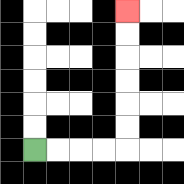{'start': '[1, 6]', 'end': '[5, 0]', 'path_directions': 'R,R,R,R,U,U,U,U,U,U', 'path_coordinates': '[[1, 6], [2, 6], [3, 6], [4, 6], [5, 6], [5, 5], [5, 4], [5, 3], [5, 2], [5, 1], [5, 0]]'}